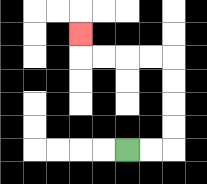{'start': '[5, 6]', 'end': '[3, 1]', 'path_directions': 'R,R,U,U,U,U,L,L,L,L,U', 'path_coordinates': '[[5, 6], [6, 6], [7, 6], [7, 5], [7, 4], [7, 3], [7, 2], [6, 2], [5, 2], [4, 2], [3, 2], [3, 1]]'}